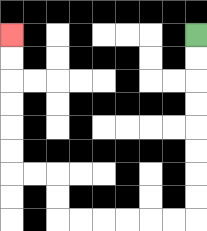{'start': '[8, 1]', 'end': '[0, 1]', 'path_directions': 'D,D,D,D,D,D,D,D,L,L,L,L,L,L,U,U,L,L,U,U,U,U,U,U', 'path_coordinates': '[[8, 1], [8, 2], [8, 3], [8, 4], [8, 5], [8, 6], [8, 7], [8, 8], [8, 9], [7, 9], [6, 9], [5, 9], [4, 9], [3, 9], [2, 9], [2, 8], [2, 7], [1, 7], [0, 7], [0, 6], [0, 5], [0, 4], [0, 3], [0, 2], [0, 1]]'}